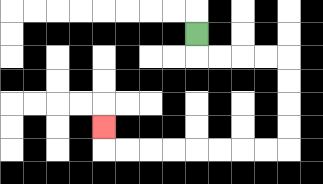{'start': '[8, 1]', 'end': '[4, 5]', 'path_directions': 'D,R,R,R,R,D,D,D,D,L,L,L,L,L,L,L,L,U', 'path_coordinates': '[[8, 1], [8, 2], [9, 2], [10, 2], [11, 2], [12, 2], [12, 3], [12, 4], [12, 5], [12, 6], [11, 6], [10, 6], [9, 6], [8, 6], [7, 6], [6, 6], [5, 6], [4, 6], [4, 5]]'}